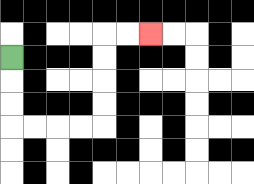{'start': '[0, 2]', 'end': '[6, 1]', 'path_directions': 'D,D,D,R,R,R,R,U,U,U,U,R,R', 'path_coordinates': '[[0, 2], [0, 3], [0, 4], [0, 5], [1, 5], [2, 5], [3, 5], [4, 5], [4, 4], [4, 3], [4, 2], [4, 1], [5, 1], [6, 1]]'}